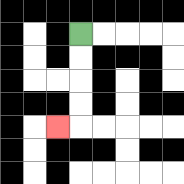{'start': '[3, 1]', 'end': '[2, 5]', 'path_directions': 'D,D,D,D,L', 'path_coordinates': '[[3, 1], [3, 2], [3, 3], [3, 4], [3, 5], [2, 5]]'}